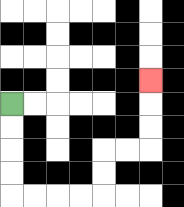{'start': '[0, 4]', 'end': '[6, 3]', 'path_directions': 'D,D,D,D,R,R,R,R,U,U,R,R,U,U,U', 'path_coordinates': '[[0, 4], [0, 5], [0, 6], [0, 7], [0, 8], [1, 8], [2, 8], [3, 8], [4, 8], [4, 7], [4, 6], [5, 6], [6, 6], [6, 5], [6, 4], [6, 3]]'}